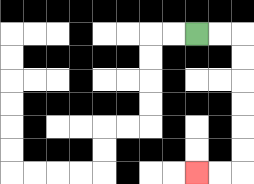{'start': '[8, 1]', 'end': '[8, 7]', 'path_directions': 'R,R,D,D,D,D,D,D,L,L', 'path_coordinates': '[[8, 1], [9, 1], [10, 1], [10, 2], [10, 3], [10, 4], [10, 5], [10, 6], [10, 7], [9, 7], [8, 7]]'}